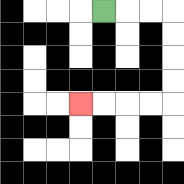{'start': '[4, 0]', 'end': '[3, 4]', 'path_directions': 'R,R,R,D,D,D,D,L,L,L,L', 'path_coordinates': '[[4, 0], [5, 0], [6, 0], [7, 0], [7, 1], [7, 2], [7, 3], [7, 4], [6, 4], [5, 4], [4, 4], [3, 4]]'}